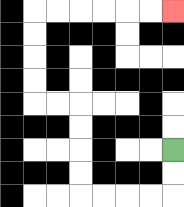{'start': '[7, 6]', 'end': '[7, 0]', 'path_directions': 'D,D,L,L,L,L,U,U,U,U,L,L,U,U,U,U,R,R,R,R,R,R', 'path_coordinates': '[[7, 6], [7, 7], [7, 8], [6, 8], [5, 8], [4, 8], [3, 8], [3, 7], [3, 6], [3, 5], [3, 4], [2, 4], [1, 4], [1, 3], [1, 2], [1, 1], [1, 0], [2, 0], [3, 0], [4, 0], [5, 0], [6, 0], [7, 0]]'}